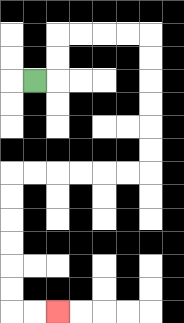{'start': '[1, 3]', 'end': '[2, 13]', 'path_directions': 'R,U,U,R,R,R,R,D,D,D,D,D,D,L,L,L,L,L,L,D,D,D,D,D,D,R,R', 'path_coordinates': '[[1, 3], [2, 3], [2, 2], [2, 1], [3, 1], [4, 1], [5, 1], [6, 1], [6, 2], [6, 3], [6, 4], [6, 5], [6, 6], [6, 7], [5, 7], [4, 7], [3, 7], [2, 7], [1, 7], [0, 7], [0, 8], [0, 9], [0, 10], [0, 11], [0, 12], [0, 13], [1, 13], [2, 13]]'}